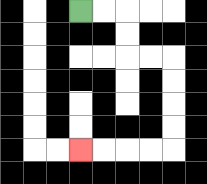{'start': '[3, 0]', 'end': '[3, 6]', 'path_directions': 'R,R,D,D,R,R,D,D,D,D,L,L,L,L', 'path_coordinates': '[[3, 0], [4, 0], [5, 0], [5, 1], [5, 2], [6, 2], [7, 2], [7, 3], [7, 4], [7, 5], [7, 6], [6, 6], [5, 6], [4, 6], [3, 6]]'}